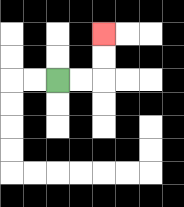{'start': '[2, 3]', 'end': '[4, 1]', 'path_directions': 'R,R,U,U', 'path_coordinates': '[[2, 3], [3, 3], [4, 3], [4, 2], [4, 1]]'}